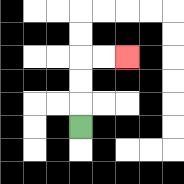{'start': '[3, 5]', 'end': '[5, 2]', 'path_directions': 'U,U,U,R,R', 'path_coordinates': '[[3, 5], [3, 4], [3, 3], [3, 2], [4, 2], [5, 2]]'}